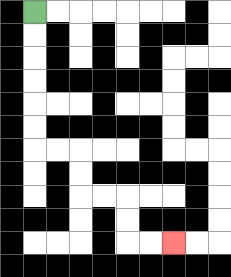{'start': '[1, 0]', 'end': '[7, 10]', 'path_directions': 'D,D,D,D,D,D,R,R,D,D,R,R,D,D,R,R', 'path_coordinates': '[[1, 0], [1, 1], [1, 2], [1, 3], [1, 4], [1, 5], [1, 6], [2, 6], [3, 6], [3, 7], [3, 8], [4, 8], [5, 8], [5, 9], [5, 10], [6, 10], [7, 10]]'}